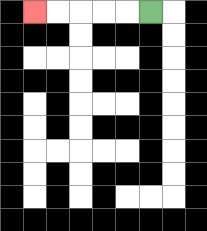{'start': '[6, 0]', 'end': '[1, 0]', 'path_directions': 'L,L,L,L,L', 'path_coordinates': '[[6, 0], [5, 0], [4, 0], [3, 0], [2, 0], [1, 0]]'}